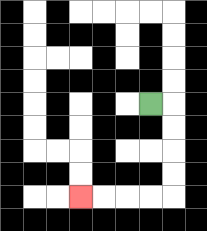{'start': '[6, 4]', 'end': '[3, 8]', 'path_directions': 'R,D,D,D,D,L,L,L,L', 'path_coordinates': '[[6, 4], [7, 4], [7, 5], [7, 6], [7, 7], [7, 8], [6, 8], [5, 8], [4, 8], [3, 8]]'}